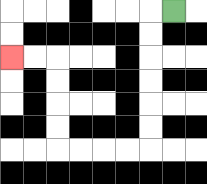{'start': '[7, 0]', 'end': '[0, 2]', 'path_directions': 'L,D,D,D,D,D,D,L,L,L,L,U,U,U,U,L,L', 'path_coordinates': '[[7, 0], [6, 0], [6, 1], [6, 2], [6, 3], [6, 4], [6, 5], [6, 6], [5, 6], [4, 6], [3, 6], [2, 6], [2, 5], [2, 4], [2, 3], [2, 2], [1, 2], [0, 2]]'}